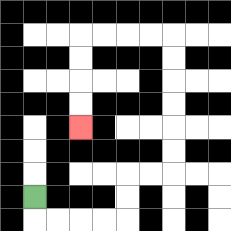{'start': '[1, 8]', 'end': '[3, 5]', 'path_directions': 'D,R,R,R,R,U,U,R,R,U,U,U,U,U,U,L,L,L,L,D,D,D,D', 'path_coordinates': '[[1, 8], [1, 9], [2, 9], [3, 9], [4, 9], [5, 9], [5, 8], [5, 7], [6, 7], [7, 7], [7, 6], [7, 5], [7, 4], [7, 3], [7, 2], [7, 1], [6, 1], [5, 1], [4, 1], [3, 1], [3, 2], [3, 3], [3, 4], [3, 5]]'}